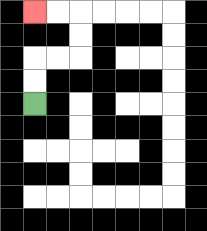{'start': '[1, 4]', 'end': '[1, 0]', 'path_directions': 'U,U,R,R,U,U,L,L', 'path_coordinates': '[[1, 4], [1, 3], [1, 2], [2, 2], [3, 2], [3, 1], [3, 0], [2, 0], [1, 0]]'}